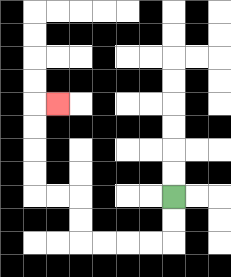{'start': '[7, 8]', 'end': '[2, 4]', 'path_directions': 'D,D,L,L,L,L,U,U,L,L,U,U,U,U,R', 'path_coordinates': '[[7, 8], [7, 9], [7, 10], [6, 10], [5, 10], [4, 10], [3, 10], [3, 9], [3, 8], [2, 8], [1, 8], [1, 7], [1, 6], [1, 5], [1, 4], [2, 4]]'}